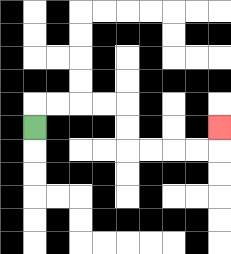{'start': '[1, 5]', 'end': '[9, 5]', 'path_directions': 'U,R,R,R,R,D,D,R,R,R,R,U', 'path_coordinates': '[[1, 5], [1, 4], [2, 4], [3, 4], [4, 4], [5, 4], [5, 5], [5, 6], [6, 6], [7, 6], [8, 6], [9, 6], [9, 5]]'}